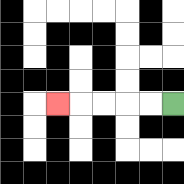{'start': '[7, 4]', 'end': '[2, 4]', 'path_directions': 'L,L,L,L,L', 'path_coordinates': '[[7, 4], [6, 4], [5, 4], [4, 4], [3, 4], [2, 4]]'}